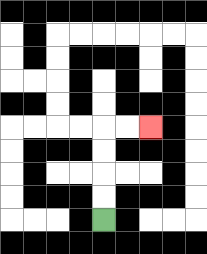{'start': '[4, 9]', 'end': '[6, 5]', 'path_directions': 'U,U,U,U,R,R', 'path_coordinates': '[[4, 9], [4, 8], [4, 7], [4, 6], [4, 5], [5, 5], [6, 5]]'}